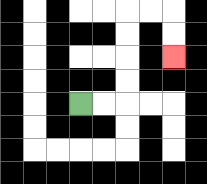{'start': '[3, 4]', 'end': '[7, 2]', 'path_directions': 'R,R,U,U,U,U,R,R,D,D', 'path_coordinates': '[[3, 4], [4, 4], [5, 4], [5, 3], [5, 2], [5, 1], [5, 0], [6, 0], [7, 0], [7, 1], [7, 2]]'}